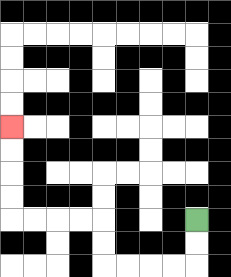{'start': '[8, 9]', 'end': '[0, 5]', 'path_directions': 'D,D,L,L,L,L,U,U,L,L,L,L,U,U,U,U', 'path_coordinates': '[[8, 9], [8, 10], [8, 11], [7, 11], [6, 11], [5, 11], [4, 11], [4, 10], [4, 9], [3, 9], [2, 9], [1, 9], [0, 9], [0, 8], [0, 7], [0, 6], [0, 5]]'}